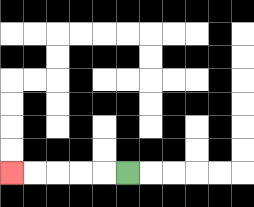{'start': '[5, 7]', 'end': '[0, 7]', 'path_directions': 'L,L,L,L,L', 'path_coordinates': '[[5, 7], [4, 7], [3, 7], [2, 7], [1, 7], [0, 7]]'}